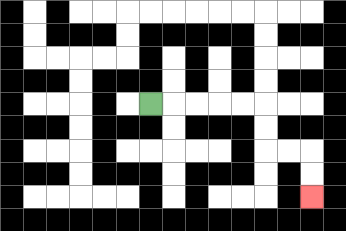{'start': '[6, 4]', 'end': '[13, 8]', 'path_directions': 'R,R,R,R,R,D,D,R,R,D,D', 'path_coordinates': '[[6, 4], [7, 4], [8, 4], [9, 4], [10, 4], [11, 4], [11, 5], [11, 6], [12, 6], [13, 6], [13, 7], [13, 8]]'}